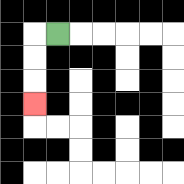{'start': '[2, 1]', 'end': '[1, 4]', 'path_directions': 'L,D,D,D', 'path_coordinates': '[[2, 1], [1, 1], [1, 2], [1, 3], [1, 4]]'}